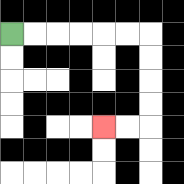{'start': '[0, 1]', 'end': '[4, 5]', 'path_directions': 'R,R,R,R,R,R,D,D,D,D,L,L', 'path_coordinates': '[[0, 1], [1, 1], [2, 1], [3, 1], [4, 1], [5, 1], [6, 1], [6, 2], [6, 3], [6, 4], [6, 5], [5, 5], [4, 5]]'}